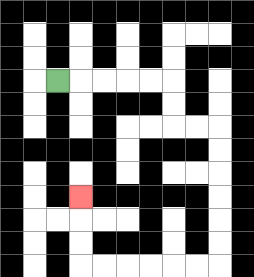{'start': '[2, 3]', 'end': '[3, 8]', 'path_directions': 'R,R,R,R,R,D,D,R,R,D,D,D,D,D,D,L,L,L,L,L,L,U,U,U', 'path_coordinates': '[[2, 3], [3, 3], [4, 3], [5, 3], [6, 3], [7, 3], [7, 4], [7, 5], [8, 5], [9, 5], [9, 6], [9, 7], [9, 8], [9, 9], [9, 10], [9, 11], [8, 11], [7, 11], [6, 11], [5, 11], [4, 11], [3, 11], [3, 10], [3, 9], [3, 8]]'}